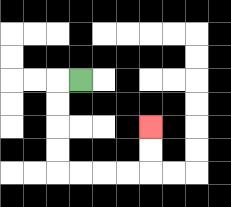{'start': '[3, 3]', 'end': '[6, 5]', 'path_directions': 'L,D,D,D,D,R,R,R,R,U,U', 'path_coordinates': '[[3, 3], [2, 3], [2, 4], [2, 5], [2, 6], [2, 7], [3, 7], [4, 7], [5, 7], [6, 7], [6, 6], [6, 5]]'}